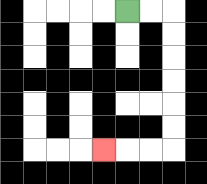{'start': '[5, 0]', 'end': '[4, 6]', 'path_directions': 'R,R,D,D,D,D,D,D,L,L,L', 'path_coordinates': '[[5, 0], [6, 0], [7, 0], [7, 1], [7, 2], [7, 3], [7, 4], [7, 5], [7, 6], [6, 6], [5, 6], [4, 6]]'}